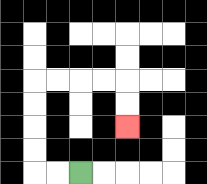{'start': '[3, 7]', 'end': '[5, 5]', 'path_directions': 'L,L,U,U,U,U,R,R,R,R,D,D', 'path_coordinates': '[[3, 7], [2, 7], [1, 7], [1, 6], [1, 5], [1, 4], [1, 3], [2, 3], [3, 3], [4, 3], [5, 3], [5, 4], [5, 5]]'}